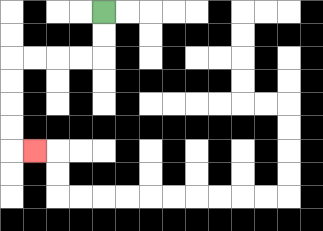{'start': '[4, 0]', 'end': '[1, 6]', 'path_directions': 'D,D,L,L,L,L,D,D,D,D,R', 'path_coordinates': '[[4, 0], [4, 1], [4, 2], [3, 2], [2, 2], [1, 2], [0, 2], [0, 3], [0, 4], [0, 5], [0, 6], [1, 6]]'}